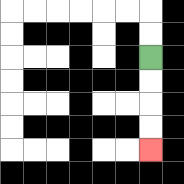{'start': '[6, 2]', 'end': '[6, 6]', 'path_directions': 'D,D,D,D', 'path_coordinates': '[[6, 2], [6, 3], [6, 4], [6, 5], [6, 6]]'}